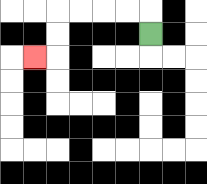{'start': '[6, 1]', 'end': '[1, 2]', 'path_directions': 'U,L,L,L,L,D,D,L', 'path_coordinates': '[[6, 1], [6, 0], [5, 0], [4, 0], [3, 0], [2, 0], [2, 1], [2, 2], [1, 2]]'}